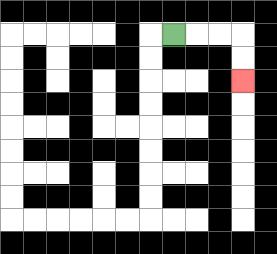{'start': '[7, 1]', 'end': '[10, 3]', 'path_directions': 'R,R,R,D,D', 'path_coordinates': '[[7, 1], [8, 1], [9, 1], [10, 1], [10, 2], [10, 3]]'}